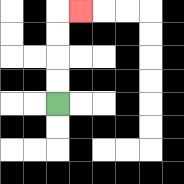{'start': '[2, 4]', 'end': '[3, 0]', 'path_directions': 'U,U,U,U,R', 'path_coordinates': '[[2, 4], [2, 3], [2, 2], [2, 1], [2, 0], [3, 0]]'}